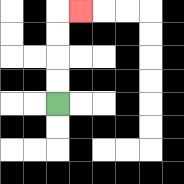{'start': '[2, 4]', 'end': '[3, 0]', 'path_directions': 'U,U,U,U,R', 'path_coordinates': '[[2, 4], [2, 3], [2, 2], [2, 1], [2, 0], [3, 0]]'}